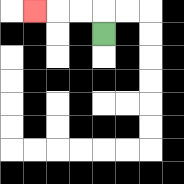{'start': '[4, 1]', 'end': '[1, 0]', 'path_directions': 'U,L,L,L', 'path_coordinates': '[[4, 1], [4, 0], [3, 0], [2, 0], [1, 0]]'}